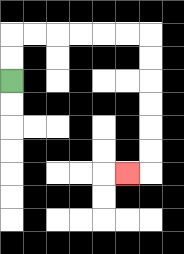{'start': '[0, 3]', 'end': '[5, 7]', 'path_directions': 'U,U,R,R,R,R,R,R,D,D,D,D,D,D,L', 'path_coordinates': '[[0, 3], [0, 2], [0, 1], [1, 1], [2, 1], [3, 1], [4, 1], [5, 1], [6, 1], [6, 2], [6, 3], [6, 4], [6, 5], [6, 6], [6, 7], [5, 7]]'}